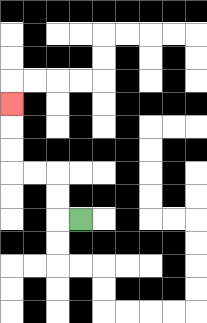{'start': '[3, 9]', 'end': '[0, 4]', 'path_directions': 'L,U,U,L,L,U,U,U', 'path_coordinates': '[[3, 9], [2, 9], [2, 8], [2, 7], [1, 7], [0, 7], [0, 6], [0, 5], [0, 4]]'}